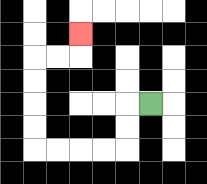{'start': '[6, 4]', 'end': '[3, 1]', 'path_directions': 'L,D,D,L,L,L,L,U,U,U,U,R,R,U', 'path_coordinates': '[[6, 4], [5, 4], [5, 5], [5, 6], [4, 6], [3, 6], [2, 6], [1, 6], [1, 5], [1, 4], [1, 3], [1, 2], [2, 2], [3, 2], [3, 1]]'}